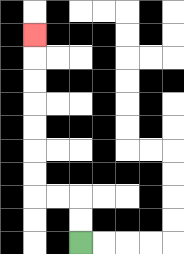{'start': '[3, 10]', 'end': '[1, 1]', 'path_directions': 'U,U,L,L,U,U,U,U,U,U,U', 'path_coordinates': '[[3, 10], [3, 9], [3, 8], [2, 8], [1, 8], [1, 7], [1, 6], [1, 5], [1, 4], [1, 3], [1, 2], [1, 1]]'}